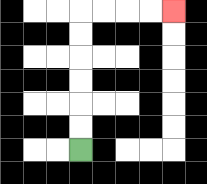{'start': '[3, 6]', 'end': '[7, 0]', 'path_directions': 'U,U,U,U,U,U,R,R,R,R', 'path_coordinates': '[[3, 6], [3, 5], [3, 4], [3, 3], [3, 2], [3, 1], [3, 0], [4, 0], [5, 0], [6, 0], [7, 0]]'}